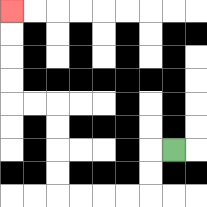{'start': '[7, 6]', 'end': '[0, 0]', 'path_directions': 'L,D,D,L,L,L,L,U,U,U,U,L,L,U,U,U,U', 'path_coordinates': '[[7, 6], [6, 6], [6, 7], [6, 8], [5, 8], [4, 8], [3, 8], [2, 8], [2, 7], [2, 6], [2, 5], [2, 4], [1, 4], [0, 4], [0, 3], [0, 2], [0, 1], [0, 0]]'}